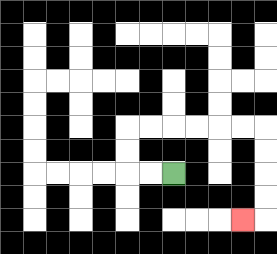{'start': '[7, 7]', 'end': '[10, 9]', 'path_directions': 'L,L,U,U,R,R,R,R,R,R,D,D,D,D,L', 'path_coordinates': '[[7, 7], [6, 7], [5, 7], [5, 6], [5, 5], [6, 5], [7, 5], [8, 5], [9, 5], [10, 5], [11, 5], [11, 6], [11, 7], [11, 8], [11, 9], [10, 9]]'}